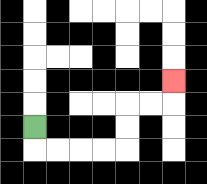{'start': '[1, 5]', 'end': '[7, 3]', 'path_directions': 'D,R,R,R,R,U,U,R,R,U', 'path_coordinates': '[[1, 5], [1, 6], [2, 6], [3, 6], [4, 6], [5, 6], [5, 5], [5, 4], [6, 4], [7, 4], [7, 3]]'}